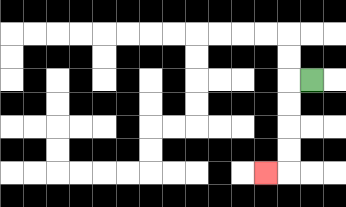{'start': '[13, 3]', 'end': '[11, 7]', 'path_directions': 'L,D,D,D,D,L', 'path_coordinates': '[[13, 3], [12, 3], [12, 4], [12, 5], [12, 6], [12, 7], [11, 7]]'}